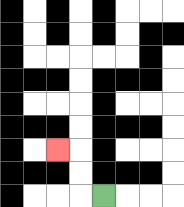{'start': '[4, 8]', 'end': '[2, 6]', 'path_directions': 'L,U,U,L', 'path_coordinates': '[[4, 8], [3, 8], [3, 7], [3, 6], [2, 6]]'}